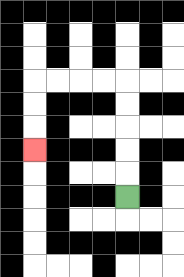{'start': '[5, 8]', 'end': '[1, 6]', 'path_directions': 'U,U,U,U,U,L,L,L,L,D,D,D', 'path_coordinates': '[[5, 8], [5, 7], [5, 6], [5, 5], [5, 4], [5, 3], [4, 3], [3, 3], [2, 3], [1, 3], [1, 4], [1, 5], [1, 6]]'}